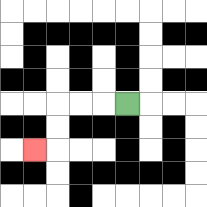{'start': '[5, 4]', 'end': '[1, 6]', 'path_directions': 'L,L,L,D,D,L', 'path_coordinates': '[[5, 4], [4, 4], [3, 4], [2, 4], [2, 5], [2, 6], [1, 6]]'}